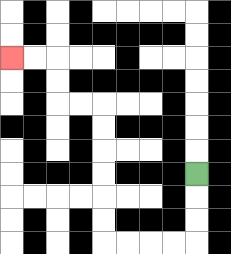{'start': '[8, 7]', 'end': '[0, 2]', 'path_directions': 'D,D,D,L,L,L,L,U,U,U,U,U,U,L,L,U,U,L,L', 'path_coordinates': '[[8, 7], [8, 8], [8, 9], [8, 10], [7, 10], [6, 10], [5, 10], [4, 10], [4, 9], [4, 8], [4, 7], [4, 6], [4, 5], [4, 4], [3, 4], [2, 4], [2, 3], [2, 2], [1, 2], [0, 2]]'}